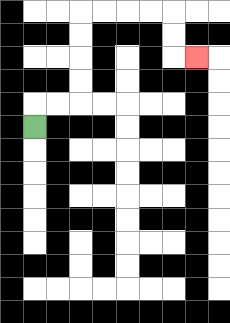{'start': '[1, 5]', 'end': '[8, 2]', 'path_directions': 'U,R,R,U,U,U,U,R,R,R,R,D,D,R', 'path_coordinates': '[[1, 5], [1, 4], [2, 4], [3, 4], [3, 3], [3, 2], [3, 1], [3, 0], [4, 0], [5, 0], [6, 0], [7, 0], [7, 1], [7, 2], [8, 2]]'}